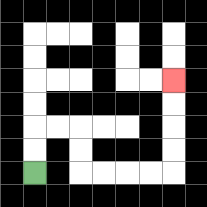{'start': '[1, 7]', 'end': '[7, 3]', 'path_directions': 'U,U,R,R,D,D,R,R,R,R,U,U,U,U', 'path_coordinates': '[[1, 7], [1, 6], [1, 5], [2, 5], [3, 5], [3, 6], [3, 7], [4, 7], [5, 7], [6, 7], [7, 7], [7, 6], [7, 5], [7, 4], [7, 3]]'}